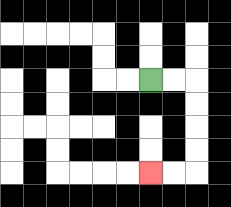{'start': '[6, 3]', 'end': '[6, 7]', 'path_directions': 'R,R,D,D,D,D,L,L', 'path_coordinates': '[[6, 3], [7, 3], [8, 3], [8, 4], [8, 5], [8, 6], [8, 7], [7, 7], [6, 7]]'}